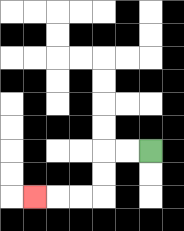{'start': '[6, 6]', 'end': '[1, 8]', 'path_directions': 'L,L,D,D,L,L,L', 'path_coordinates': '[[6, 6], [5, 6], [4, 6], [4, 7], [4, 8], [3, 8], [2, 8], [1, 8]]'}